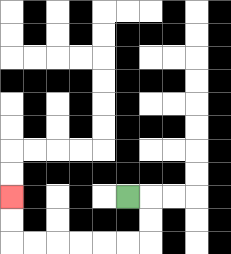{'start': '[5, 8]', 'end': '[0, 8]', 'path_directions': 'R,D,D,L,L,L,L,L,L,U,U', 'path_coordinates': '[[5, 8], [6, 8], [6, 9], [6, 10], [5, 10], [4, 10], [3, 10], [2, 10], [1, 10], [0, 10], [0, 9], [0, 8]]'}